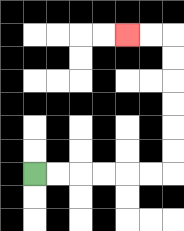{'start': '[1, 7]', 'end': '[5, 1]', 'path_directions': 'R,R,R,R,R,R,U,U,U,U,U,U,L,L', 'path_coordinates': '[[1, 7], [2, 7], [3, 7], [4, 7], [5, 7], [6, 7], [7, 7], [7, 6], [7, 5], [7, 4], [7, 3], [7, 2], [7, 1], [6, 1], [5, 1]]'}